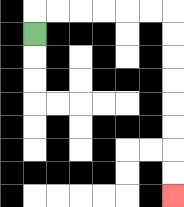{'start': '[1, 1]', 'end': '[7, 8]', 'path_directions': 'U,R,R,R,R,R,R,D,D,D,D,D,D,D,D', 'path_coordinates': '[[1, 1], [1, 0], [2, 0], [3, 0], [4, 0], [5, 0], [6, 0], [7, 0], [7, 1], [7, 2], [7, 3], [7, 4], [7, 5], [7, 6], [7, 7], [7, 8]]'}